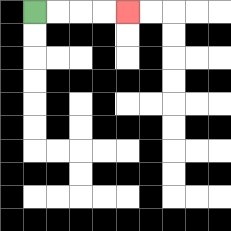{'start': '[1, 0]', 'end': '[5, 0]', 'path_directions': 'R,R,R,R', 'path_coordinates': '[[1, 0], [2, 0], [3, 0], [4, 0], [5, 0]]'}